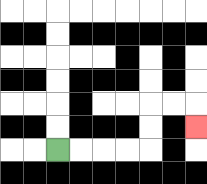{'start': '[2, 6]', 'end': '[8, 5]', 'path_directions': 'R,R,R,R,U,U,R,R,D', 'path_coordinates': '[[2, 6], [3, 6], [4, 6], [5, 6], [6, 6], [6, 5], [6, 4], [7, 4], [8, 4], [8, 5]]'}